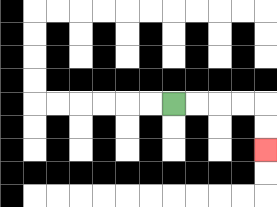{'start': '[7, 4]', 'end': '[11, 6]', 'path_directions': 'R,R,R,R,D,D', 'path_coordinates': '[[7, 4], [8, 4], [9, 4], [10, 4], [11, 4], [11, 5], [11, 6]]'}